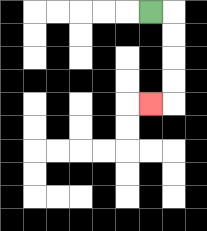{'start': '[6, 0]', 'end': '[6, 4]', 'path_directions': 'R,D,D,D,D,L', 'path_coordinates': '[[6, 0], [7, 0], [7, 1], [7, 2], [7, 3], [7, 4], [6, 4]]'}